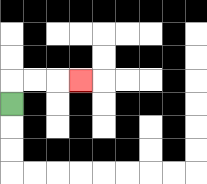{'start': '[0, 4]', 'end': '[3, 3]', 'path_directions': 'U,R,R,R', 'path_coordinates': '[[0, 4], [0, 3], [1, 3], [2, 3], [3, 3]]'}